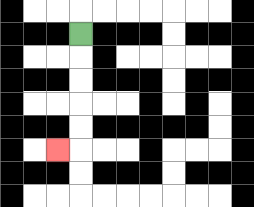{'start': '[3, 1]', 'end': '[2, 6]', 'path_directions': 'D,D,D,D,D,L', 'path_coordinates': '[[3, 1], [3, 2], [3, 3], [3, 4], [3, 5], [3, 6], [2, 6]]'}